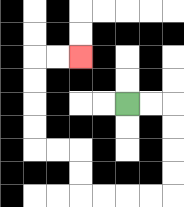{'start': '[5, 4]', 'end': '[3, 2]', 'path_directions': 'R,R,D,D,D,D,L,L,L,L,U,U,L,L,U,U,U,U,R,R', 'path_coordinates': '[[5, 4], [6, 4], [7, 4], [7, 5], [7, 6], [7, 7], [7, 8], [6, 8], [5, 8], [4, 8], [3, 8], [3, 7], [3, 6], [2, 6], [1, 6], [1, 5], [1, 4], [1, 3], [1, 2], [2, 2], [3, 2]]'}